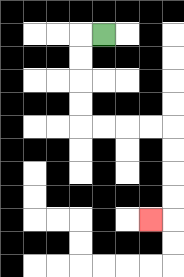{'start': '[4, 1]', 'end': '[6, 9]', 'path_directions': 'L,D,D,D,D,R,R,R,R,D,D,D,D,L', 'path_coordinates': '[[4, 1], [3, 1], [3, 2], [3, 3], [3, 4], [3, 5], [4, 5], [5, 5], [6, 5], [7, 5], [7, 6], [7, 7], [7, 8], [7, 9], [6, 9]]'}